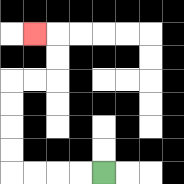{'start': '[4, 7]', 'end': '[1, 1]', 'path_directions': 'L,L,L,L,U,U,U,U,R,R,U,U,L', 'path_coordinates': '[[4, 7], [3, 7], [2, 7], [1, 7], [0, 7], [0, 6], [0, 5], [0, 4], [0, 3], [1, 3], [2, 3], [2, 2], [2, 1], [1, 1]]'}